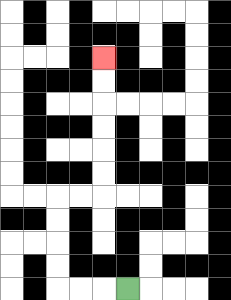{'start': '[5, 12]', 'end': '[4, 2]', 'path_directions': 'L,L,L,U,U,U,U,R,R,U,U,U,U,U,U', 'path_coordinates': '[[5, 12], [4, 12], [3, 12], [2, 12], [2, 11], [2, 10], [2, 9], [2, 8], [3, 8], [4, 8], [4, 7], [4, 6], [4, 5], [4, 4], [4, 3], [4, 2]]'}